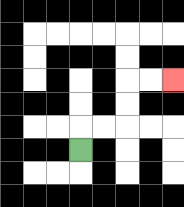{'start': '[3, 6]', 'end': '[7, 3]', 'path_directions': 'U,R,R,U,U,R,R', 'path_coordinates': '[[3, 6], [3, 5], [4, 5], [5, 5], [5, 4], [5, 3], [6, 3], [7, 3]]'}